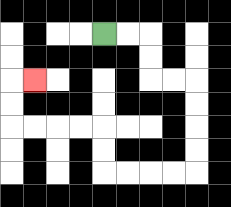{'start': '[4, 1]', 'end': '[1, 3]', 'path_directions': 'R,R,D,D,R,R,D,D,D,D,L,L,L,L,U,U,L,L,L,L,U,U,R', 'path_coordinates': '[[4, 1], [5, 1], [6, 1], [6, 2], [6, 3], [7, 3], [8, 3], [8, 4], [8, 5], [8, 6], [8, 7], [7, 7], [6, 7], [5, 7], [4, 7], [4, 6], [4, 5], [3, 5], [2, 5], [1, 5], [0, 5], [0, 4], [0, 3], [1, 3]]'}